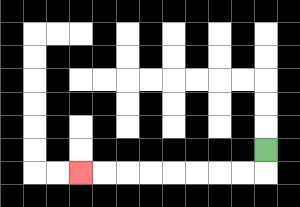{'start': '[11, 6]', 'end': '[3, 7]', 'path_directions': 'D,L,L,L,L,L,L,L,L', 'path_coordinates': '[[11, 6], [11, 7], [10, 7], [9, 7], [8, 7], [7, 7], [6, 7], [5, 7], [4, 7], [3, 7]]'}